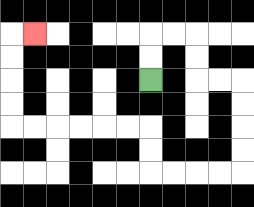{'start': '[6, 3]', 'end': '[1, 1]', 'path_directions': 'U,U,R,R,D,D,R,R,D,D,D,D,L,L,L,L,U,U,L,L,L,L,L,L,U,U,U,U,R', 'path_coordinates': '[[6, 3], [6, 2], [6, 1], [7, 1], [8, 1], [8, 2], [8, 3], [9, 3], [10, 3], [10, 4], [10, 5], [10, 6], [10, 7], [9, 7], [8, 7], [7, 7], [6, 7], [6, 6], [6, 5], [5, 5], [4, 5], [3, 5], [2, 5], [1, 5], [0, 5], [0, 4], [0, 3], [0, 2], [0, 1], [1, 1]]'}